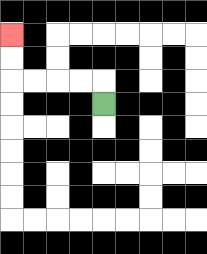{'start': '[4, 4]', 'end': '[0, 1]', 'path_directions': 'U,L,L,L,L,U,U', 'path_coordinates': '[[4, 4], [4, 3], [3, 3], [2, 3], [1, 3], [0, 3], [0, 2], [0, 1]]'}